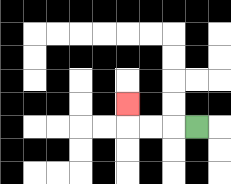{'start': '[8, 5]', 'end': '[5, 4]', 'path_directions': 'L,L,L,U', 'path_coordinates': '[[8, 5], [7, 5], [6, 5], [5, 5], [5, 4]]'}